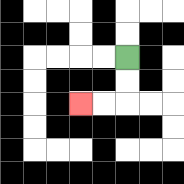{'start': '[5, 2]', 'end': '[3, 4]', 'path_directions': 'D,D,L,L', 'path_coordinates': '[[5, 2], [5, 3], [5, 4], [4, 4], [3, 4]]'}